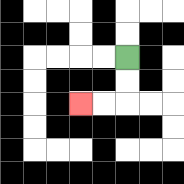{'start': '[5, 2]', 'end': '[3, 4]', 'path_directions': 'D,D,L,L', 'path_coordinates': '[[5, 2], [5, 3], [5, 4], [4, 4], [3, 4]]'}